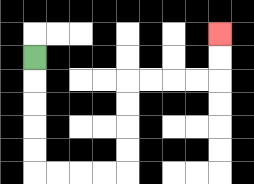{'start': '[1, 2]', 'end': '[9, 1]', 'path_directions': 'D,D,D,D,D,R,R,R,R,U,U,U,U,R,R,R,R,U,U', 'path_coordinates': '[[1, 2], [1, 3], [1, 4], [1, 5], [1, 6], [1, 7], [2, 7], [3, 7], [4, 7], [5, 7], [5, 6], [5, 5], [5, 4], [5, 3], [6, 3], [7, 3], [8, 3], [9, 3], [9, 2], [9, 1]]'}